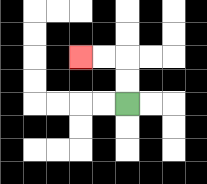{'start': '[5, 4]', 'end': '[3, 2]', 'path_directions': 'U,U,L,L', 'path_coordinates': '[[5, 4], [5, 3], [5, 2], [4, 2], [3, 2]]'}